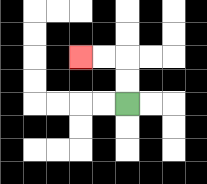{'start': '[5, 4]', 'end': '[3, 2]', 'path_directions': 'U,U,L,L', 'path_coordinates': '[[5, 4], [5, 3], [5, 2], [4, 2], [3, 2]]'}